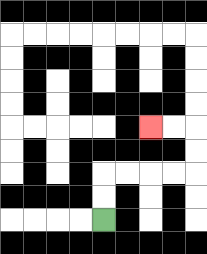{'start': '[4, 9]', 'end': '[6, 5]', 'path_directions': 'U,U,R,R,R,R,U,U,L,L', 'path_coordinates': '[[4, 9], [4, 8], [4, 7], [5, 7], [6, 7], [7, 7], [8, 7], [8, 6], [8, 5], [7, 5], [6, 5]]'}